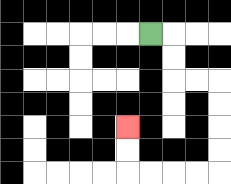{'start': '[6, 1]', 'end': '[5, 5]', 'path_directions': 'R,D,D,R,R,D,D,D,D,L,L,L,L,U,U', 'path_coordinates': '[[6, 1], [7, 1], [7, 2], [7, 3], [8, 3], [9, 3], [9, 4], [9, 5], [9, 6], [9, 7], [8, 7], [7, 7], [6, 7], [5, 7], [5, 6], [5, 5]]'}